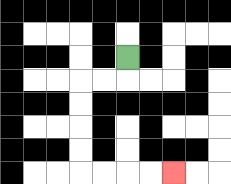{'start': '[5, 2]', 'end': '[7, 7]', 'path_directions': 'D,L,L,D,D,D,D,R,R,R,R', 'path_coordinates': '[[5, 2], [5, 3], [4, 3], [3, 3], [3, 4], [3, 5], [3, 6], [3, 7], [4, 7], [5, 7], [6, 7], [7, 7]]'}